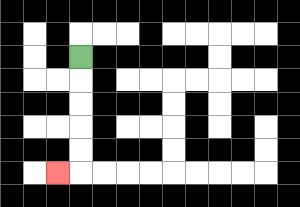{'start': '[3, 2]', 'end': '[2, 7]', 'path_directions': 'D,D,D,D,D,L', 'path_coordinates': '[[3, 2], [3, 3], [3, 4], [3, 5], [3, 6], [3, 7], [2, 7]]'}